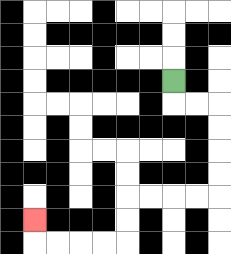{'start': '[7, 3]', 'end': '[1, 9]', 'path_directions': 'D,R,R,D,D,D,D,L,L,L,L,D,D,L,L,L,L,U', 'path_coordinates': '[[7, 3], [7, 4], [8, 4], [9, 4], [9, 5], [9, 6], [9, 7], [9, 8], [8, 8], [7, 8], [6, 8], [5, 8], [5, 9], [5, 10], [4, 10], [3, 10], [2, 10], [1, 10], [1, 9]]'}